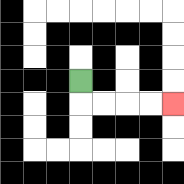{'start': '[3, 3]', 'end': '[7, 4]', 'path_directions': 'D,R,R,R,R', 'path_coordinates': '[[3, 3], [3, 4], [4, 4], [5, 4], [6, 4], [7, 4]]'}